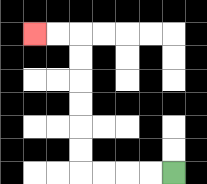{'start': '[7, 7]', 'end': '[1, 1]', 'path_directions': 'L,L,L,L,U,U,U,U,U,U,L,L', 'path_coordinates': '[[7, 7], [6, 7], [5, 7], [4, 7], [3, 7], [3, 6], [3, 5], [3, 4], [3, 3], [3, 2], [3, 1], [2, 1], [1, 1]]'}